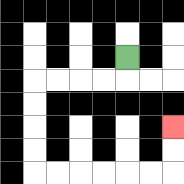{'start': '[5, 2]', 'end': '[7, 5]', 'path_directions': 'D,L,L,L,L,D,D,D,D,R,R,R,R,R,R,U,U', 'path_coordinates': '[[5, 2], [5, 3], [4, 3], [3, 3], [2, 3], [1, 3], [1, 4], [1, 5], [1, 6], [1, 7], [2, 7], [3, 7], [4, 7], [5, 7], [6, 7], [7, 7], [7, 6], [7, 5]]'}